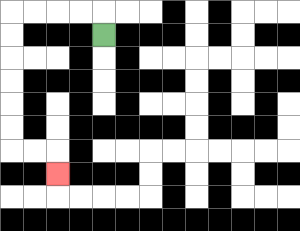{'start': '[4, 1]', 'end': '[2, 7]', 'path_directions': 'U,L,L,L,L,D,D,D,D,D,D,R,R,D', 'path_coordinates': '[[4, 1], [4, 0], [3, 0], [2, 0], [1, 0], [0, 0], [0, 1], [0, 2], [0, 3], [0, 4], [0, 5], [0, 6], [1, 6], [2, 6], [2, 7]]'}